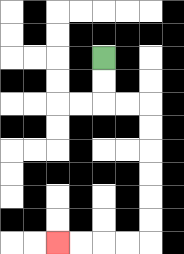{'start': '[4, 2]', 'end': '[2, 10]', 'path_directions': 'D,D,R,R,D,D,D,D,D,D,L,L,L,L', 'path_coordinates': '[[4, 2], [4, 3], [4, 4], [5, 4], [6, 4], [6, 5], [6, 6], [6, 7], [6, 8], [6, 9], [6, 10], [5, 10], [4, 10], [3, 10], [2, 10]]'}